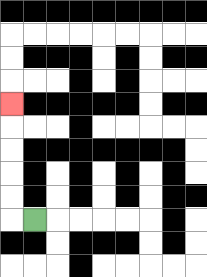{'start': '[1, 9]', 'end': '[0, 4]', 'path_directions': 'L,U,U,U,U,U', 'path_coordinates': '[[1, 9], [0, 9], [0, 8], [0, 7], [0, 6], [0, 5], [0, 4]]'}